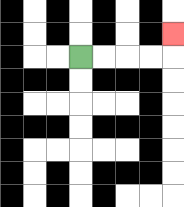{'start': '[3, 2]', 'end': '[7, 1]', 'path_directions': 'R,R,R,R,U', 'path_coordinates': '[[3, 2], [4, 2], [5, 2], [6, 2], [7, 2], [7, 1]]'}